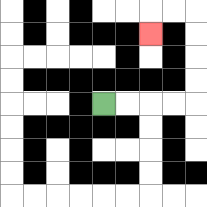{'start': '[4, 4]', 'end': '[6, 1]', 'path_directions': 'R,R,R,R,U,U,U,U,L,L,D', 'path_coordinates': '[[4, 4], [5, 4], [6, 4], [7, 4], [8, 4], [8, 3], [8, 2], [8, 1], [8, 0], [7, 0], [6, 0], [6, 1]]'}